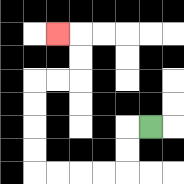{'start': '[6, 5]', 'end': '[2, 1]', 'path_directions': 'L,D,D,L,L,L,L,U,U,U,U,R,R,U,U,L', 'path_coordinates': '[[6, 5], [5, 5], [5, 6], [5, 7], [4, 7], [3, 7], [2, 7], [1, 7], [1, 6], [1, 5], [1, 4], [1, 3], [2, 3], [3, 3], [3, 2], [3, 1], [2, 1]]'}